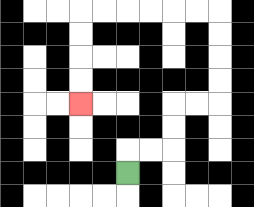{'start': '[5, 7]', 'end': '[3, 4]', 'path_directions': 'U,R,R,U,U,R,R,U,U,U,U,L,L,L,L,L,L,D,D,D,D', 'path_coordinates': '[[5, 7], [5, 6], [6, 6], [7, 6], [7, 5], [7, 4], [8, 4], [9, 4], [9, 3], [9, 2], [9, 1], [9, 0], [8, 0], [7, 0], [6, 0], [5, 0], [4, 0], [3, 0], [3, 1], [3, 2], [3, 3], [3, 4]]'}